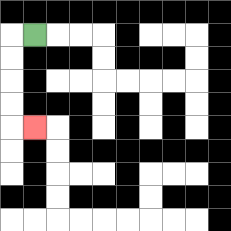{'start': '[1, 1]', 'end': '[1, 5]', 'path_directions': 'L,D,D,D,D,R', 'path_coordinates': '[[1, 1], [0, 1], [0, 2], [0, 3], [0, 4], [0, 5], [1, 5]]'}